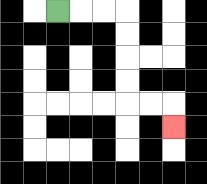{'start': '[2, 0]', 'end': '[7, 5]', 'path_directions': 'R,R,R,D,D,D,D,R,R,D', 'path_coordinates': '[[2, 0], [3, 0], [4, 0], [5, 0], [5, 1], [5, 2], [5, 3], [5, 4], [6, 4], [7, 4], [7, 5]]'}